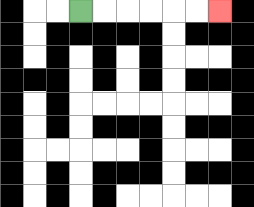{'start': '[3, 0]', 'end': '[9, 0]', 'path_directions': 'R,R,R,R,R,R', 'path_coordinates': '[[3, 0], [4, 0], [5, 0], [6, 0], [7, 0], [8, 0], [9, 0]]'}